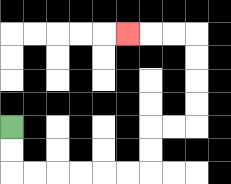{'start': '[0, 5]', 'end': '[5, 1]', 'path_directions': 'D,D,R,R,R,R,R,R,U,U,R,R,U,U,U,U,L,L,L', 'path_coordinates': '[[0, 5], [0, 6], [0, 7], [1, 7], [2, 7], [3, 7], [4, 7], [5, 7], [6, 7], [6, 6], [6, 5], [7, 5], [8, 5], [8, 4], [8, 3], [8, 2], [8, 1], [7, 1], [6, 1], [5, 1]]'}